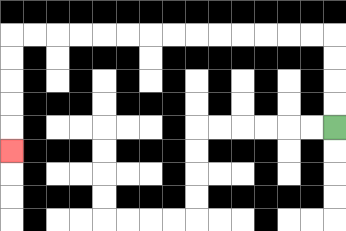{'start': '[14, 5]', 'end': '[0, 6]', 'path_directions': 'U,U,U,U,L,L,L,L,L,L,L,L,L,L,L,L,L,L,D,D,D,D,D', 'path_coordinates': '[[14, 5], [14, 4], [14, 3], [14, 2], [14, 1], [13, 1], [12, 1], [11, 1], [10, 1], [9, 1], [8, 1], [7, 1], [6, 1], [5, 1], [4, 1], [3, 1], [2, 1], [1, 1], [0, 1], [0, 2], [0, 3], [0, 4], [0, 5], [0, 6]]'}